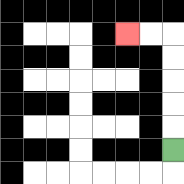{'start': '[7, 6]', 'end': '[5, 1]', 'path_directions': 'U,U,U,U,U,L,L', 'path_coordinates': '[[7, 6], [7, 5], [7, 4], [7, 3], [7, 2], [7, 1], [6, 1], [5, 1]]'}